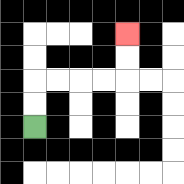{'start': '[1, 5]', 'end': '[5, 1]', 'path_directions': 'U,U,R,R,R,R,U,U', 'path_coordinates': '[[1, 5], [1, 4], [1, 3], [2, 3], [3, 3], [4, 3], [5, 3], [5, 2], [5, 1]]'}